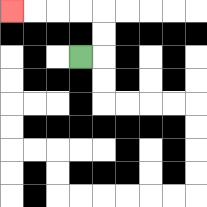{'start': '[3, 2]', 'end': '[0, 0]', 'path_directions': 'R,U,U,L,L,L,L', 'path_coordinates': '[[3, 2], [4, 2], [4, 1], [4, 0], [3, 0], [2, 0], [1, 0], [0, 0]]'}